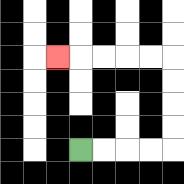{'start': '[3, 6]', 'end': '[2, 2]', 'path_directions': 'R,R,R,R,U,U,U,U,L,L,L,L,L', 'path_coordinates': '[[3, 6], [4, 6], [5, 6], [6, 6], [7, 6], [7, 5], [7, 4], [7, 3], [7, 2], [6, 2], [5, 2], [4, 2], [3, 2], [2, 2]]'}